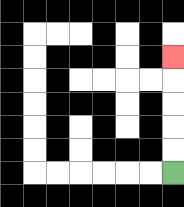{'start': '[7, 7]', 'end': '[7, 2]', 'path_directions': 'U,U,U,U,U', 'path_coordinates': '[[7, 7], [7, 6], [7, 5], [7, 4], [7, 3], [7, 2]]'}